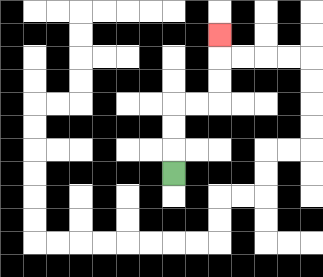{'start': '[7, 7]', 'end': '[9, 1]', 'path_directions': 'U,U,U,R,R,U,U,U', 'path_coordinates': '[[7, 7], [7, 6], [7, 5], [7, 4], [8, 4], [9, 4], [9, 3], [9, 2], [9, 1]]'}